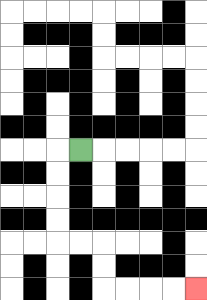{'start': '[3, 6]', 'end': '[8, 12]', 'path_directions': 'L,D,D,D,D,R,R,D,D,R,R,R,R', 'path_coordinates': '[[3, 6], [2, 6], [2, 7], [2, 8], [2, 9], [2, 10], [3, 10], [4, 10], [4, 11], [4, 12], [5, 12], [6, 12], [7, 12], [8, 12]]'}